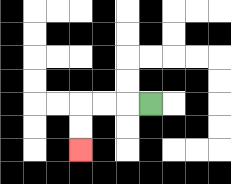{'start': '[6, 4]', 'end': '[3, 6]', 'path_directions': 'L,L,L,D,D', 'path_coordinates': '[[6, 4], [5, 4], [4, 4], [3, 4], [3, 5], [3, 6]]'}